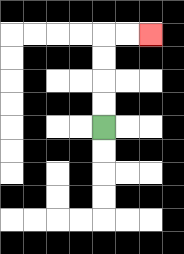{'start': '[4, 5]', 'end': '[6, 1]', 'path_directions': 'U,U,U,U,R,R', 'path_coordinates': '[[4, 5], [4, 4], [4, 3], [4, 2], [4, 1], [5, 1], [6, 1]]'}